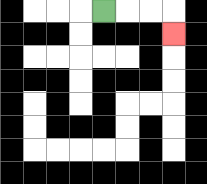{'start': '[4, 0]', 'end': '[7, 1]', 'path_directions': 'R,R,R,D', 'path_coordinates': '[[4, 0], [5, 0], [6, 0], [7, 0], [7, 1]]'}